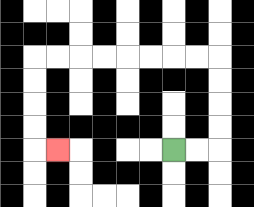{'start': '[7, 6]', 'end': '[2, 6]', 'path_directions': 'R,R,U,U,U,U,L,L,L,L,L,L,L,L,D,D,D,D,R', 'path_coordinates': '[[7, 6], [8, 6], [9, 6], [9, 5], [9, 4], [9, 3], [9, 2], [8, 2], [7, 2], [6, 2], [5, 2], [4, 2], [3, 2], [2, 2], [1, 2], [1, 3], [1, 4], [1, 5], [1, 6], [2, 6]]'}